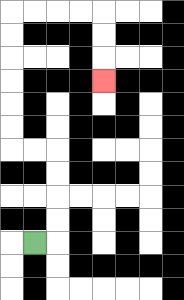{'start': '[1, 10]', 'end': '[4, 3]', 'path_directions': 'R,U,U,U,U,L,L,U,U,U,U,U,U,R,R,R,R,D,D,D', 'path_coordinates': '[[1, 10], [2, 10], [2, 9], [2, 8], [2, 7], [2, 6], [1, 6], [0, 6], [0, 5], [0, 4], [0, 3], [0, 2], [0, 1], [0, 0], [1, 0], [2, 0], [3, 0], [4, 0], [4, 1], [4, 2], [4, 3]]'}